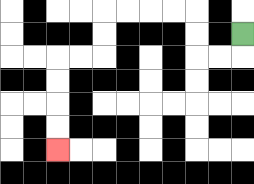{'start': '[10, 1]', 'end': '[2, 6]', 'path_directions': 'D,L,L,U,U,L,L,L,L,D,D,L,L,D,D,D,D', 'path_coordinates': '[[10, 1], [10, 2], [9, 2], [8, 2], [8, 1], [8, 0], [7, 0], [6, 0], [5, 0], [4, 0], [4, 1], [4, 2], [3, 2], [2, 2], [2, 3], [2, 4], [2, 5], [2, 6]]'}